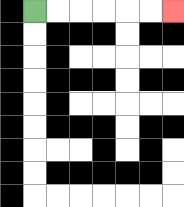{'start': '[1, 0]', 'end': '[7, 0]', 'path_directions': 'R,R,R,R,R,R', 'path_coordinates': '[[1, 0], [2, 0], [3, 0], [4, 0], [5, 0], [6, 0], [7, 0]]'}